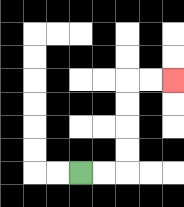{'start': '[3, 7]', 'end': '[7, 3]', 'path_directions': 'R,R,U,U,U,U,R,R', 'path_coordinates': '[[3, 7], [4, 7], [5, 7], [5, 6], [5, 5], [5, 4], [5, 3], [6, 3], [7, 3]]'}